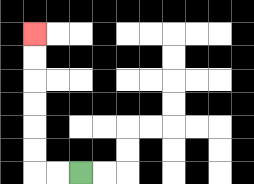{'start': '[3, 7]', 'end': '[1, 1]', 'path_directions': 'L,L,U,U,U,U,U,U', 'path_coordinates': '[[3, 7], [2, 7], [1, 7], [1, 6], [1, 5], [1, 4], [1, 3], [1, 2], [1, 1]]'}